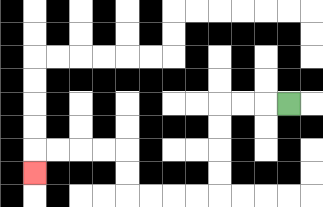{'start': '[12, 4]', 'end': '[1, 7]', 'path_directions': 'L,L,L,D,D,D,D,L,L,L,L,U,U,L,L,L,L,D', 'path_coordinates': '[[12, 4], [11, 4], [10, 4], [9, 4], [9, 5], [9, 6], [9, 7], [9, 8], [8, 8], [7, 8], [6, 8], [5, 8], [5, 7], [5, 6], [4, 6], [3, 6], [2, 6], [1, 6], [1, 7]]'}